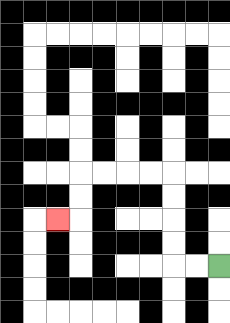{'start': '[9, 11]', 'end': '[2, 9]', 'path_directions': 'L,L,U,U,U,U,L,L,L,L,D,D,L', 'path_coordinates': '[[9, 11], [8, 11], [7, 11], [7, 10], [7, 9], [7, 8], [7, 7], [6, 7], [5, 7], [4, 7], [3, 7], [3, 8], [3, 9], [2, 9]]'}